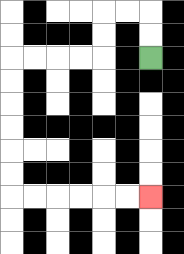{'start': '[6, 2]', 'end': '[6, 8]', 'path_directions': 'U,U,L,L,D,D,L,L,L,L,D,D,D,D,D,D,R,R,R,R,R,R', 'path_coordinates': '[[6, 2], [6, 1], [6, 0], [5, 0], [4, 0], [4, 1], [4, 2], [3, 2], [2, 2], [1, 2], [0, 2], [0, 3], [0, 4], [0, 5], [0, 6], [0, 7], [0, 8], [1, 8], [2, 8], [3, 8], [4, 8], [5, 8], [6, 8]]'}